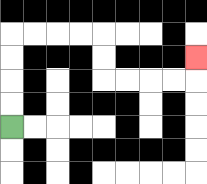{'start': '[0, 5]', 'end': '[8, 2]', 'path_directions': 'U,U,U,U,R,R,R,R,D,D,R,R,R,R,U', 'path_coordinates': '[[0, 5], [0, 4], [0, 3], [0, 2], [0, 1], [1, 1], [2, 1], [3, 1], [4, 1], [4, 2], [4, 3], [5, 3], [6, 3], [7, 3], [8, 3], [8, 2]]'}